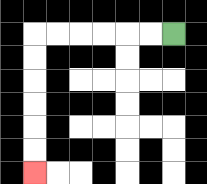{'start': '[7, 1]', 'end': '[1, 7]', 'path_directions': 'L,L,L,L,L,L,D,D,D,D,D,D', 'path_coordinates': '[[7, 1], [6, 1], [5, 1], [4, 1], [3, 1], [2, 1], [1, 1], [1, 2], [1, 3], [1, 4], [1, 5], [1, 6], [1, 7]]'}